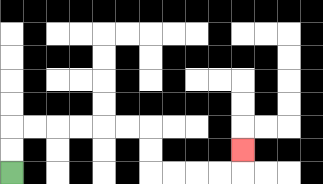{'start': '[0, 7]', 'end': '[10, 6]', 'path_directions': 'U,U,R,R,R,R,R,R,D,D,R,R,R,R,U', 'path_coordinates': '[[0, 7], [0, 6], [0, 5], [1, 5], [2, 5], [3, 5], [4, 5], [5, 5], [6, 5], [6, 6], [6, 7], [7, 7], [8, 7], [9, 7], [10, 7], [10, 6]]'}